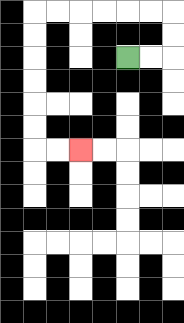{'start': '[5, 2]', 'end': '[3, 6]', 'path_directions': 'R,R,U,U,L,L,L,L,L,L,D,D,D,D,D,D,R,R', 'path_coordinates': '[[5, 2], [6, 2], [7, 2], [7, 1], [7, 0], [6, 0], [5, 0], [4, 0], [3, 0], [2, 0], [1, 0], [1, 1], [1, 2], [1, 3], [1, 4], [1, 5], [1, 6], [2, 6], [3, 6]]'}